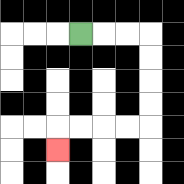{'start': '[3, 1]', 'end': '[2, 6]', 'path_directions': 'R,R,R,D,D,D,D,L,L,L,L,D', 'path_coordinates': '[[3, 1], [4, 1], [5, 1], [6, 1], [6, 2], [6, 3], [6, 4], [6, 5], [5, 5], [4, 5], [3, 5], [2, 5], [2, 6]]'}